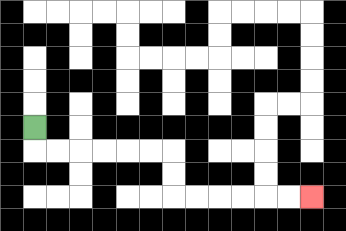{'start': '[1, 5]', 'end': '[13, 8]', 'path_directions': 'D,R,R,R,R,R,R,D,D,R,R,R,R,R,R', 'path_coordinates': '[[1, 5], [1, 6], [2, 6], [3, 6], [4, 6], [5, 6], [6, 6], [7, 6], [7, 7], [7, 8], [8, 8], [9, 8], [10, 8], [11, 8], [12, 8], [13, 8]]'}